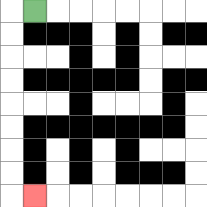{'start': '[1, 0]', 'end': '[1, 8]', 'path_directions': 'L,D,D,D,D,D,D,D,D,R', 'path_coordinates': '[[1, 0], [0, 0], [0, 1], [0, 2], [0, 3], [0, 4], [0, 5], [0, 6], [0, 7], [0, 8], [1, 8]]'}